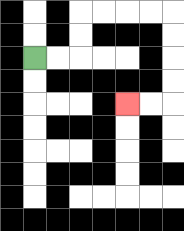{'start': '[1, 2]', 'end': '[5, 4]', 'path_directions': 'R,R,U,U,R,R,R,R,D,D,D,D,L,L', 'path_coordinates': '[[1, 2], [2, 2], [3, 2], [3, 1], [3, 0], [4, 0], [5, 0], [6, 0], [7, 0], [7, 1], [7, 2], [7, 3], [7, 4], [6, 4], [5, 4]]'}